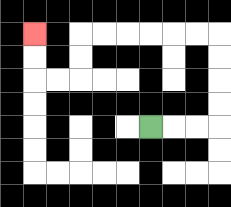{'start': '[6, 5]', 'end': '[1, 1]', 'path_directions': 'R,R,R,U,U,U,U,L,L,L,L,L,L,D,D,L,L,U,U', 'path_coordinates': '[[6, 5], [7, 5], [8, 5], [9, 5], [9, 4], [9, 3], [9, 2], [9, 1], [8, 1], [7, 1], [6, 1], [5, 1], [4, 1], [3, 1], [3, 2], [3, 3], [2, 3], [1, 3], [1, 2], [1, 1]]'}